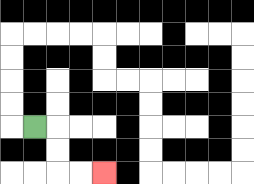{'start': '[1, 5]', 'end': '[4, 7]', 'path_directions': 'R,D,D,R,R', 'path_coordinates': '[[1, 5], [2, 5], [2, 6], [2, 7], [3, 7], [4, 7]]'}